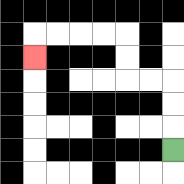{'start': '[7, 6]', 'end': '[1, 2]', 'path_directions': 'U,U,U,L,L,U,U,L,L,L,L,D', 'path_coordinates': '[[7, 6], [7, 5], [7, 4], [7, 3], [6, 3], [5, 3], [5, 2], [5, 1], [4, 1], [3, 1], [2, 1], [1, 1], [1, 2]]'}